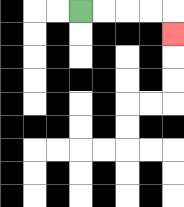{'start': '[3, 0]', 'end': '[7, 1]', 'path_directions': 'R,R,R,R,D', 'path_coordinates': '[[3, 0], [4, 0], [5, 0], [6, 0], [7, 0], [7, 1]]'}